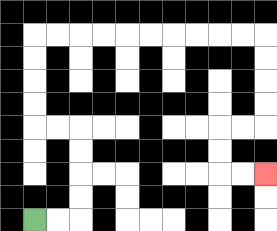{'start': '[1, 9]', 'end': '[11, 7]', 'path_directions': 'R,R,U,U,U,U,L,L,U,U,U,U,R,R,R,R,R,R,R,R,R,R,D,D,D,D,L,L,D,D,R,R', 'path_coordinates': '[[1, 9], [2, 9], [3, 9], [3, 8], [3, 7], [3, 6], [3, 5], [2, 5], [1, 5], [1, 4], [1, 3], [1, 2], [1, 1], [2, 1], [3, 1], [4, 1], [5, 1], [6, 1], [7, 1], [8, 1], [9, 1], [10, 1], [11, 1], [11, 2], [11, 3], [11, 4], [11, 5], [10, 5], [9, 5], [9, 6], [9, 7], [10, 7], [11, 7]]'}